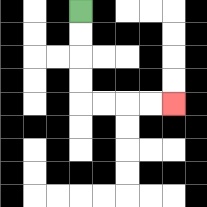{'start': '[3, 0]', 'end': '[7, 4]', 'path_directions': 'D,D,D,D,R,R,R,R', 'path_coordinates': '[[3, 0], [3, 1], [3, 2], [3, 3], [3, 4], [4, 4], [5, 4], [6, 4], [7, 4]]'}